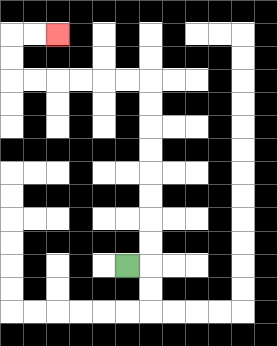{'start': '[5, 11]', 'end': '[2, 1]', 'path_directions': 'R,U,U,U,U,U,U,U,U,L,L,L,L,L,L,U,U,R,R', 'path_coordinates': '[[5, 11], [6, 11], [6, 10], [6, 9], [6, 8], [6, 7], [6, 6], [6, 5], [6, 4], [6, 3], [5, 3], [4, 3], [3, 3], [2, 3], [1, 3], [0, 3], [0, 2], [0, 1], [1, 1], [2, 1]]'}